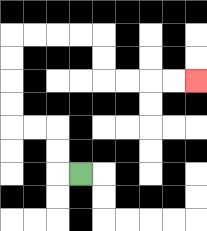{'start': '[3, 7]', 'end': '[8, 3]', 'path_directions': 'L,U,U,L,L,U,U,U,U,R,R,R,R,D,D,R,R,R,R', 'path_coordinates': '[[3, 7], [2, 7], [2, 6], [2, 5], [1, 5], [0, 5], [0, 4], [0, 3], [0, 2], [0, 1], [1, 1], [2, 1], [3, 1], [4, 1], [4, 2], [4, 3], [5, 3], [6, 3], [7, 3], [8, 3]]'}